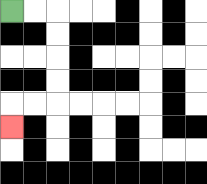{'start': '[0, 0]', 'end': '[0, 5]', 'path_directions': 'R,R,D,D,D,D,L,L,D', 'path_coordinates': '[[0, 0], [1, 0], [2, 0], [2, 1], [2, 2], [2, 3], [2, 4], [1, 4], [0, 4], [0, 5]]'}